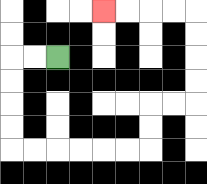{'start': '[2, 2]', 'end': '[4, 0]', 'path_directions': 'L,L,D,D,D,D,R,R,R,R,R,R,U,U,R,R,U,U,U,U,L,L,L,L', 'path_coordinates': '[[2, 2], [1, 2], [0, 2], [0, 3], [0, 4], [0, 5], [0, 6], [1, 6], [2, 6], [3, 6], [4, 6], [5, 6], [6, 6], [6, 5], [6, 4], [7, 4], [8, 4], [8, 3], [8, 2], [8, 1], [8, 0], [7, 0], [6, 0], [5, 0], [4, 0]]'}